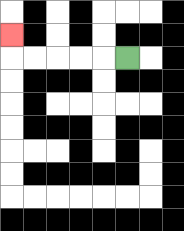{'start': '[5, 2]', 'end': '[0, 1]', 'path_directions': 'L,L,L,L,L,U', 'path_coordinates': '[[5, 2], [4, 2], [3, 2], [2, 2], [1, 2], [0, 2], [0, 1]]'}